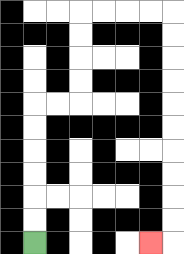{'start': '[1, 10]', 'end': '[6, 10]', 'path_directions': 'U,U,U,U,U,U,R,R,U,U,U,U,R,R,R,R,D,D,D,D,D,D,D,D,D,D,L', 'path_coordinates': '[[1, 10], [1, 9], [1, 8], [1, 7], [1, 6], [1, 5], [1, 4], [2, 4], [3, 4], [3, 3], [3, 2], [3, 1], [3, 0], [4, 0], [5, 0], [6, 0], [7, 0], [7, 1], [7, 2], [7, 3], [7, 4], [7, 5], [7, 6], [7, 7], [7, 8], [7, 9], [7, 10], [6, 10]]'}